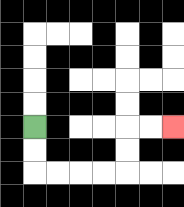{'start': '[1, 5]', 'end': '[7, 5]', 'path_directions': 'D,D,R,R,R,R,U,U,R,R', 'path_coordinates': '[[1, 5], [1, 6], [1, 7], [2, 7], [3, 7], [4, 7], [5, 7], [5, 6], [5, 5], [6, 5], [7, 5]]'}